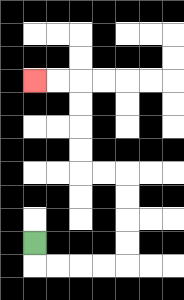{'start': '[1, 10]', 'end': '[1, 3]', 'path_directions': 'D,R,R,R,R,U,U,U,U,L,L,U,U,U,U,L,L', 'path_coordinates': '[[1, 10], [1, 11], [2, 11], [3, 11], [4, 11], [5, 11], [5, 10], [5, 9], [5, 8], [5, 7], [4, 7], [3, 7], [3, 6], [3, 5], [3, 4], [3, 3], [2, 3], [1, 3]]'}